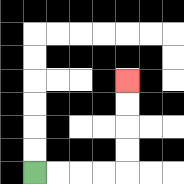{'start': '[1, 7]', 'end': '[5, 3]', 'path_directions': 'R,R,R,R,U,U,U,U', 'path_coordinates': '[[1, 7], [2, 7], [3, 7], [4, 7], [5, 7], [5, 6], [5, 5], [5, 4], [5, 3]]'}